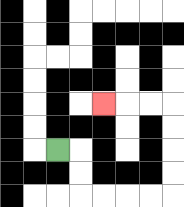{'start': '[2, 6]', 'end': '[4, 4]', 'path_directions': 'R,D,D,R,R,R,R,U,U,U,U,L,L,L', 'path_coordinates': '[[2, 6], [3, 6], [3, 7], [3, 8], [4, 8], [5, 8], [6, 8], [7, 8], [7, 7], [7, 6], [7, 5], [7, 4], [6, 4], [5, 4], [4, 4]]'}